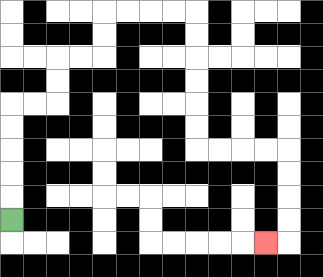{'start': '[0, 9]', 'end': '[11, 10]', 'path_directions': 'U,U,U,U,U,R,R,U,U,R,R,U,U,R,R,R,R,D,D,D,D,D,D,R,R,R,R,D,D,D,D,L', 'path_coordinates': '[[0, 9], [0, 8], [0, 7], [0, 6], [0, 5], [0, 4], [1, 4], [2, 4], [2, 3], [2, 2], [3, 2], [4, 2], [4, 1], [4, 0], [5, 0], [6, 0], [7, 0], [8, 0], [8, 1], [8, 2], [8, 3], [8, 4], [8, 5], [8, 6], [9, 6], [10, 6], [11, 6], [12, 6], [12, 7], [12, 8], [12, 9], [12, 10], [11, 10]]'}